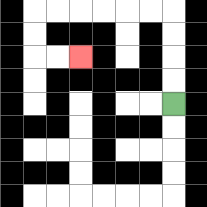{'start': '[7, 4]', 'end': '[3, 2]', 'path_directions': 'U,U,U,U,L,L,L,L,L,L,D,D,R,R', 'path_coordinates': '[[7, 4], [7, 3], [7, 2], [7, 1], [7, 0], [6, 0], [5, 0], [4, 0], [3, 0], [2, 0], [1, 0], [1, 1], [1, 2], [2, 2], [3, 2]]'}